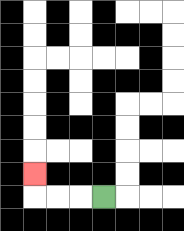{'start': '[4, 8]', 'end': '[1, 7]', 'path_directions': 'L,L,L,U', 'path_coordinates': '[[4, 8], [3, 8], [2, 8], [1, 8], [1, 7]]'}